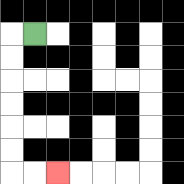{'start': '[1, 1]', 'end': '[2, 7]', 'path_directions': 'L,D,D,D,D,D,D,R,R', 'path_coordinates': '[[1, 1], [0, 1], [0, 2], [0, 3], [0, 4], [0, 5], [0, 6], [0, 7], [1, 7], [2, 7]]'}